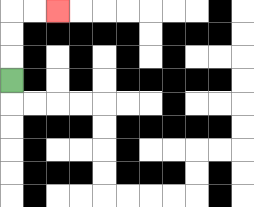{'start': '[0, 3]', 'end': '[2, 0]', 'path_directions': 'U,U,U,R,R', 'path_coordinates': '[[0, 3], [0, 2], [0, 1], [0, 0], [1, 0], [2, 0]]'}